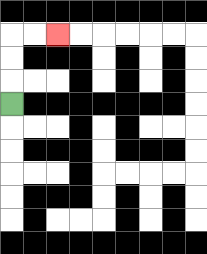{'start': '[0, 4]', 'end': '[2, 1]', 'path_directions': 'U,U,U,R,R', 'path_coordinates': '[[0, 4], [0, 3], [0, 2], [0, 1], [1, 1], [2, 1]]'}